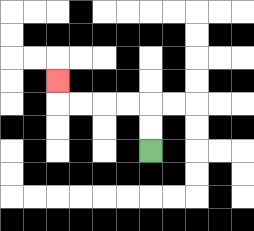{'start': '[6, 6]', 'end': '[2, 3]', 'path_directions': 'U,U,L,L,L,L,U', 'path_coordinates': '[[6, 6], [6, 5], [6, 4], [5, 4], [4, 4], [3, 4], [2, 4], [2, 3]]'}